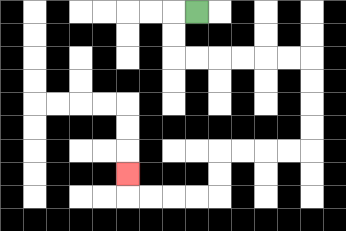{'start': '[8, 0]', 'end': '[5, 7]', 'path_directions': 'L,D,D,R,R,R,R,R,R,D,D,D,D,L,L,L,L,D,D,L,L,L,L,U', 'path_coordinates': '[[8, 0], [7, 0], [7, 1], [7, 2], [8, 2], [9, 2], [10, 2], [11, 2], [12, 2], [13, 2], [13, 3], [13, 4], [13, 5], [13, 6], [12, 6], [11, 6], [10, 6], [9, 6], [9, 7], [9, 8], [8, 8], [7, 8], [6, 8], [5, 8], [5, 7]]'}